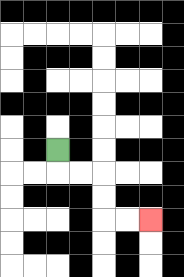{'start': '[2, 6]', 'end': '[6, 9]', 'path_directions': 'D,R,R,D,D,R,R', 'path_coordinates': '[[2, 6], [2, 7], [3, 7], [4, 7], [4, 8], [4, 9], [5, 9], [6, 9]]'}